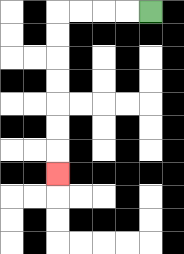{'start': '[6, 0]', 'end': '[2, 7]', 'path_directions': 'L,L,L,L,D,D,D,D,D,D,D', 'path_coordinates': '[[6, 0], [5, 0], [4, 0], [3, 0], [2, 0], [2, 1], [2, 2], [2, 3], [2, 4], [2, 5], [2, 6], [2, 7]]'}